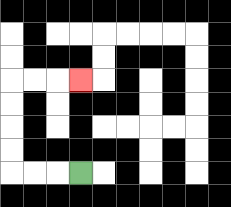{'start': '[3, 7]', 'end': '[3, 3]', 'path_directions': 'L,L,L,U,U,U,U,R,R,R', 'path_coordinates': '[[3, 7], [2, 7], [1, 7], [0, 7], [0, 6], [0, 5], [0, 4], [0, 3], [1, 3], [2, 3], [3, 3]]'}